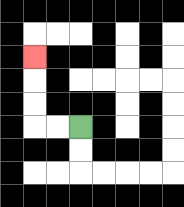{'start': '[3, 5]', 'end': '[1, 2]', 'path_directions': 'L,L,U,U,U', 'path_coordinates': '[[3, 5], [2, 5], [1, 5], [1, 4], [1, 3], [1, 2]]'}